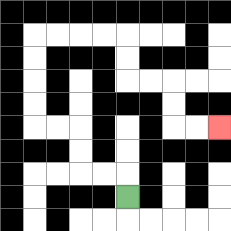{'start': '[5, 8]', 'end': '[9, 5]', 'path_directions': 'U,L,L,U,U,L,L,U,U,U,U,R,R,R,R,D,D,R,R,D,D,R,R', 'path_coordinates': '[[5, 8], [5, 7], [4, 7], [3, 7], [3, 6], [3, 5], [2, 5], [1, 5], [1, 4], [1, 3], [1, 2], [1, 1], [2, 1], [3, 1], [4, 1], [5, 1], [5, 2], [5, 3], [6, 3], [7, 3], [7, 4], [7, 5], [8, 5], [9, 5]]'}